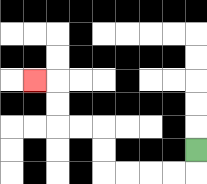{'start': '[8, 6]', 'end': '[1, 3]', 'path_directions': 'D,L,L,L,L,U,U,L,L,U,U,L', 'path_coordinates': '[[8, 6], [8, 7], [7, 7], [6, 7], [5, 7], [4, 7], [4, 6], [4, 5], [3, 5], [2, 5], [2, 4], [2, 3], [1, 3]]'}